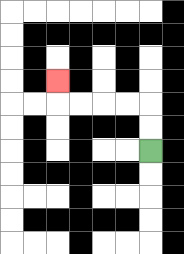{'start': '[6, 6]', 'end': '[2, 3]', 'path_directions': 'U,U,L,L,L,L,U', 'path_coordinates': '[[6, 6], [6, 5], [6, 4], [5, 4], [4, 4], [3, 4], [2, 4], [2, 3]]'}